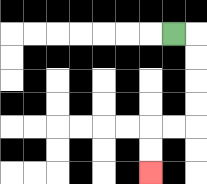{'start': '[7, 1]', 'end': '[6, 7]', 'path_directions': 'R,D,D,D,D,L,L,D,D', 'path_coordinates': '[[7, 1], [8, 1], [8, 2], [8, 3], [8, 4], [8, 5], [7, 5], [6, 5], [6, 6], [6, 7]]'}